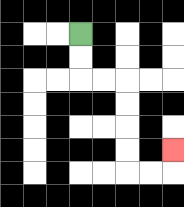{'start': '[3, 1]', 'end': '[7, 6]', 'path_directions': 'D,D,R,R,D,D,D,D,R,R,U', 'path_coordinates': '[[3, 1], [3, 2], [3, 3], [4, 3], [5, 3], [5, 4], [5, 5], [5, 6], [5, 7], [6, 7], [7, 7], [7, 6]]'}